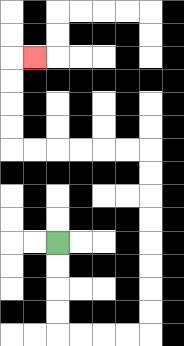{'start': '[2, 10]', 'end': '[1, 2]', 'path_directions': 'D,D,D,D,R,R,R,R,U,U,U,U,U,U,U,U,L,L,L,L,L,L,U,U,U,U,R', 'path_coordinates': '[[2, 10], [2, 11], [2, 12], [2, 13], [2, 14], [3, 14], [4, 14], [5, 14], [6, 14], [6, 13], [6, 12], [6, 11], [6, 10], [6, 9], [6, 8], [6, 7], [6, 6], [5, 6], [4, 6], [3, 6], [2, 6], [1, 6], [0, 6], [0, 5], [0, 4], [0, 3], [0, 2], [1, 2]]'}